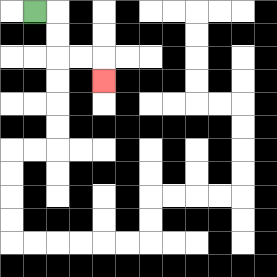{'start': '[1, 0]', 'end': '[4, 3]', 'path_directions': 'R,D,D,R,R,D', 'path_coordinates': '[[1, 0], [2, 0], [2, 1], [2, 2], [3, 2], [4, 2], [4, 3]]'}